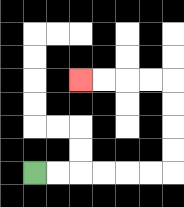{'start': '[1, 7]', 'end': '[3, 3]', 'path_directions': 'R,R,R,R,R,R,U,U,U,U,L,L,L,L', 'path_coordinates': '[[1, 7], [2, 7], [3, 7], [4, 7], [5, 7], [6, 7], [7, 7], [7, 6], [7, 5], [7, 4], [7, 3], [6, 3], [5, 3], [4, 3], [3, 3]]'}